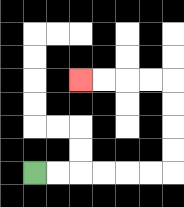{'start': '[1, 7]', 'end': '[3, 3]', 'path_directions': 'R,R,R,R,R,R,U,U,U,U,L,L,L,L', 'path_coordinates': '[[1, 7], [2, 7], [3, 7], [4, 7], [5, 7], [6, 7], [7, 7], [7, 6], [7, 5], [7, 4], [7, 3], [6, 3], [5, 3], [4, 3], [3, 3]]'}